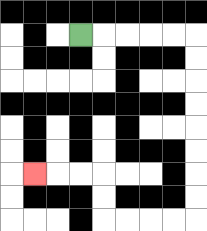{'start': '[3, 1]', 'end': '[1, 7]', 'path_directions': 'R,R,R,R,R,D,D,D,D,D,D,D,D,L,L,L,L,U,U,L,L,L', 'path_coordinates': '[[3, 1], [4, 1], [5, 1], [6, 1], [7, 1], [8, 1], [8, 2], [8, 3], [8, 4], [8, 5], [8, 6], [8, 7], [8, 8], [8, 9], [7, 9], [6, 9], [5, 9], [4, 9], [4, 8], [4, 7], [3, 7], [2, 7], [1, 7]]'}